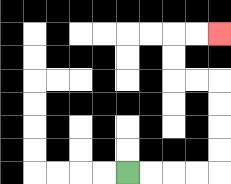{'start': '[5, 7]', 'end': '[9, 1]', 'path_directions': 'R,R,R,R,U,U,U,U,L,L,U,U,R,R', 'path_coordinates': '[[5, 7], [6, 7], [7, 7], [8, 7], [9, 7], [9, 6], [9, 5], [9, 4], [9, 3], [8, 3], [7, 3], [7, 2], [7, 1], [8, 1], [9, 1]]'}